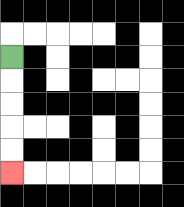{'start': '[0, 2]', 'end': '[0, 7]', 'path_directions': 'D,D,D,D,D', 'path_coordinates': '[[0, 2], [0, 3], [0, 4], [0, 5], [0, 6], [0, 7]]'}